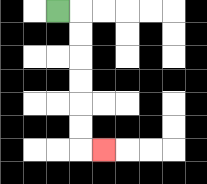{'start': '[2, 0]', 'end': '[4, 6]', 'path_directions': 'R,D,D,D,D,D,D,R', 'path_coordinates': '[[2, 0], [3, 0], [3, 1], [3, 2], [3, 3], [3, 4], [3, 5], [3, 6], [4, 6]]'}